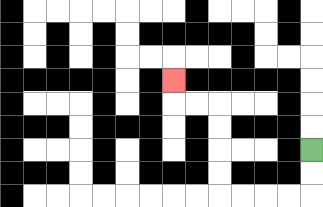{'start': '[13, 6]', 'end': '[7, 3]', 'path_directions': 'D,D,L,L,L,L,U,U,U,U,L,L,U', 'path_coordinates': '[[13, 6], [13, 7], [13, 8], [12, 8], [11, 8], [10, 8], [9, 8], [9, 7], [9, 6], [9, 5], [9, 4], [8, 4], [7, 4], [7, 3]]'}